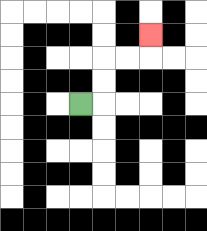{'start': '[3, 4]', 'end': '[6, 1]', 'path_directions': 'R,U,U,R,R,U', 'path_coordinates': '[[3, 4], [4, 4], [4, 3], [4, 2], [5, 2], [6, 2], [6, 1]]'}